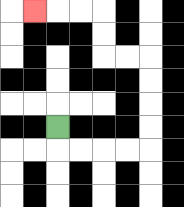{'start': '[2, 5]', 'end': '[1, 0]', 'path_directions': 'D,R,R,R,R,U,U,U,U,L,L,U,U,L,L,L', 'path_coordinates': '[[2, 5], [2, 6], [3, 6], [4, 6], [5, 6], [6, 6], [6, 5], [6, 4], [6, 3], [6, 2], [5, 2], [4, 2], [4, 1], [4, 0], [3, 0], [2, 0], [1, 0]]'}